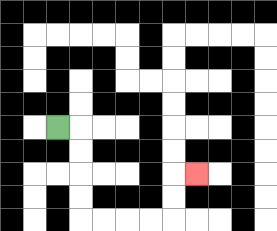{'start': '[2, 5]', 'end': '[8, 7]', 'path_directions': 'R,D,D,D,D,R,R,R,R,U,U,R', 'path_coordinates': '[[2, 5], [3, 5], [3, 6], [3, 7], [3, 8], [3, 9], [4, 9], [5, 9], [6, 9], [7, 9], [7, 8], [7, 7], [8, 7]]'}